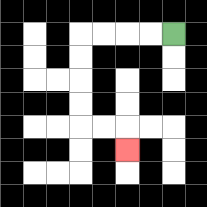{'start': '[7, 1]', 'end': '[5, 6]', 'path_directions': 'L,L,L,L,D,D,D,D,R,R,D', 'path_coordinates': '[[7, 1], [6, 1], [5, 1], [4, 1], [3, 1], [3, 2], [3, 3], [3, 4], [3, 5], [4, 5], [5, 5], [5, 6]]'}